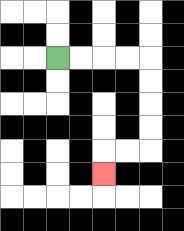{'start': '[2, 2]', 'end': '[4, 7]', 'path_directions': 'R,R,R,R,D,D,D,D,L,L,D', 'path_coordinates': '[[2, 2], [3, 2], [4, 2], [5, 2], [6, 2], [6, 3], [6, 4], [6, 5], [6, 6], [5, 6], [4, 6], [4, 7]]'}